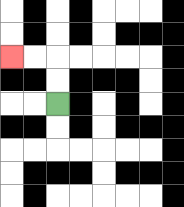{'start': '[2, 4]', 'end': '[0, 2]', 'path_directions': 'U,U,L,L', 'path_coordinates': '[[2, 4], [2, 3], [2, 2], [1, 2], [0, 2]]'}